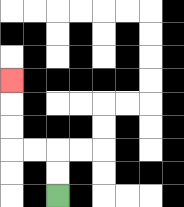{'start': '[2, 8]', 'end': '[0, 3]', 'path_directions': 'U,U,L,L,U,U,U', 'path_coordinates': '[[2, 8], [2, 7], [2, 6], [1, 6], [0, 6], [0, 5], [0, 4], [0, 3]]'}